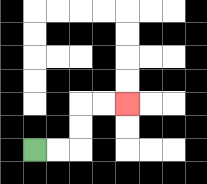{'start': '[1, 6]', 'end': '[5, 4]', 'path_directions': 'R,R,U,U,R,R', 'path_coordinates': '[[1, 6], [2, 6], [3, 6], [3, 5], [3, 4], [4, 4], [5, 4]]'}